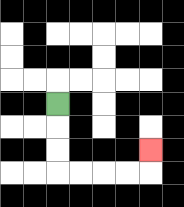{'start': '[2, 4]', 'end': '[6, 6]', 'path_directions': 'D,D,D,R,R,R,R,U', 'path_coordinates': '[[2, 4], [2, 5], [2, 6], [2, 7], [3, 7], [4, 7], [5, 7], [6, 7], [6, 6]]'}